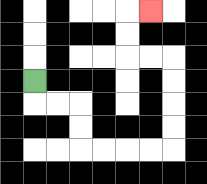{'start': '[1, 3]', 'end': '[6, 0]', 'path_directions': 'D,R,R,D,D,R,R,R,R,U,U,U,U,L,L,U,U,R', 'path_coordinates': '[[1, 3], [1, 4], [2, 4], [3, 4], [3, 5], [3, 6], [4, 6], [5, 6], [6, 6], [7, 6], [7, 5], [7, 4], [7, 3], [7, 2], [6, 2], [5, 2], [5, 1], [5, 0], [6, 0]]'}